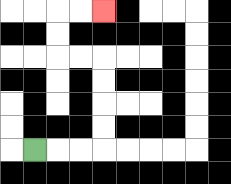{'start': '[1, 6]', 'end': '[4, 0]', 'path_directions': 'R,R,R,U,U,U,U,L,L,U,U,R,R', 'path_coordinates': '[[1, 6], [2, 6], [3, 6], [4, 6], [4, 5], [4, 4], [4, 3], [4, 2], [3, 2], [2, 2], [2, 1], [2, 0], [3, 0], [4, 0]]'}